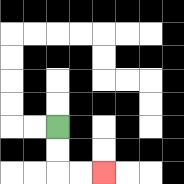{'start': '[2, 5]', 'end': '[4, 7]', 'path_directions': 'D,D,R,R', 'path_coordinates': '[[2, 5], [2, 6], [2, 7], [3, 7], [4, 7]]'}